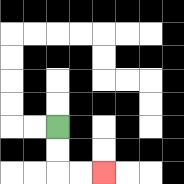{'start': '[2, 5]', 'end': '[4, 7]', 'path_directions': 'D,D,R,R', 'path_coordinates': '[[2, 5], [2, 6], [2, 7], [3, 7], [4, 7]]'}